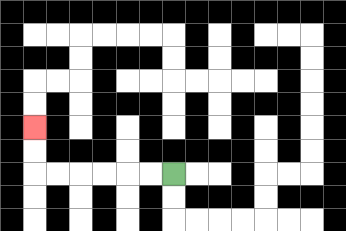{'start': '[7, 7]', 'end': '[1, 5]', 'path_directions': 'L,L,L,L,L,L,U,U', 'path_coordinates': '[[7, 7], [6, 7], [5, 7], [4, 7], [3, 7], [2, 7], [1, 7], [1, 6], [1, 5]]'}